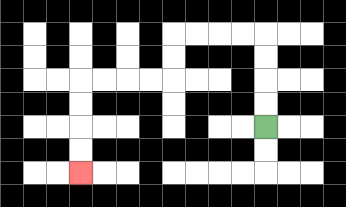{'start': '[11, 5]', 'end': '[3, 7]', 'path_directions': 'U,U,U,U,L,L,L,L,D,D,L,L,L,L,D,D,D,D', 'path_coordinates': '[[11, 5], [11, 4], [11, 3], [11, 2], [11, 1], [10, 1], [9, 1], [8, 1], [7, 1], [7, 2], [7, 3], [6, 3], [5, 3], [4, 3], [3, 3], [3, 4], [3, 5], [3, 6], [3, 7]]'}